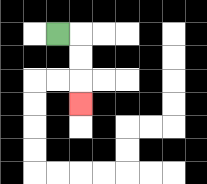{'start': '[2, 1]', 'end': '[3, 4]', 'path_directions': 'R,D,D,D', 'path_coordinates': '[[2, 1], [3, 1], [3, 2], [3, 3], [3, 4]]'}